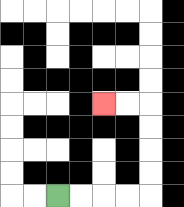{'start': '[2, 8]', 'end': '[4, 4]', 'path_directions': 'R,R,R,R,U,U,U,U,L,L', 'path_coordinates': '[[2, 8], [3, 8], [4, 8], [5, 8], [6, 8], [6, 7], [6, 6], [6, 5], [6, 4], [5, 4], [4, 4]]'}